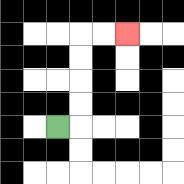{'start': '[2, 5]', 'end': '[5, 1]', 'path_directions': 'R,U,U,U,U,R,R', 'path_coordinates': '[[2, 5], [3, 5], [3, 4], [3, 3], [3, 2], [3, 1], [4, 1], [5, 1]]'}